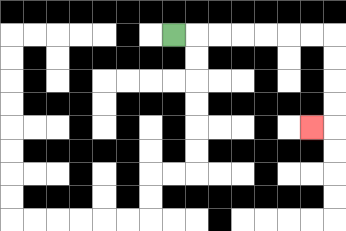{'start': '[7, 1]', 'end': '[13, 5]', 'path_directions': 'R,R,R,R,R,R,R,D,D,D,D,L', 'path_coordinates': '[[7, 1], [8, 1], [9, 1], [10, 1], [11, 1], [12, 1], [13, 1], [14, 1], [14, 2], [14, 3], [14, 4], [14, 5], [13, 5]]'}